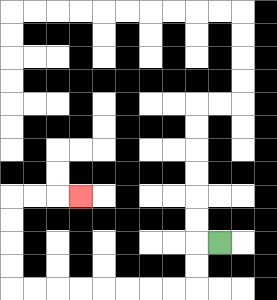{'start': '[9, 10]', 'end': '[3, 8]', 'path_directions': 'L,D,D,L,L,L,L,L,L,L,L,U,U,U,U,R,R,R', 'path_coordinates': '[[9, 10], [8, 10], [8, 11], [8, 12], [7, 12], [6, 12], [5, 12], [4, 12], [3, 12], [2, 12], [1, 12], [0, 12], [0, 11], [0, 10], [0, 9], [0, 8], [1, 8], [2, 8], [3, 8]]'}